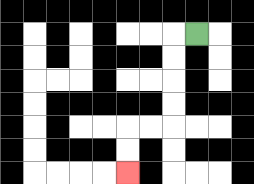{'start': '[8, 1]', 'end': '[5, 7]', 'path_directions': 'L,D,D,D,D,L,L,D,D', 'path_coordinates': '[[8, 1], [7, 1], [7, 2], [7, 3], [7, 4], [7, 5], [6, 5], [5, 5], [5, 6], [5, 7]]'}